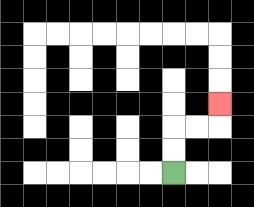{'start': '[7, 7]', 'end': '[9, 4]', 'path_directions': 'U,U,R,R,U', 'path_coordinates': '[[7, 7], [7, 6], [7, 5], [8, 5], [9, 5], [9, 4]]'}